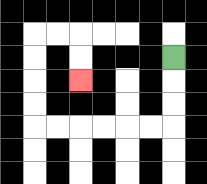{'start': '[7, 2]', 'end': '[3, 3]', 'path_directions': 'D,D,D,L,L,L,L,L,L,U,U,U,U,R,R,D,D', 'path_coordinates': '[[7, 2], [7, 3], [7, 4], [7, 5], [6, 5], [5, 5], [4, 5], [3, 5], [2, 5], [1, 5], [1, 4], [1, 3], [1, 2], [1, 1], [2, 1], [3, 1], [3, 2], [3, 3]]'}